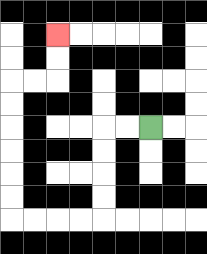{'start': '[6, 5]', 'end': '[2, 1]', 'path_directions': 'L,L,D,D,D,D,L,L,L,L,U,U,U,U,U,U,R,R,U,U', 'path_coordinates': '[[6, 5], [5, 5], [4, 5], [4, 6], [4, 7], [4, 8], [4, 9], [3, 9], [2, 9], [1, 9], [0, 9], [0, 8], [0, 7], [0, 6], [0, 5], [0, 4], [0, 3], [1, 3], [2, 3], [2, 2], [2, 1]]'}